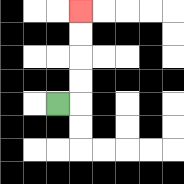{'start': '[2, 4]', 'end': '[3, 0]', 'path_directions': 'R,U,U,U,U', 'path_coordinates': '[[2, 4], [3, 4], [3, 3], [3, 2], [3, 1], [3, 0]]'}